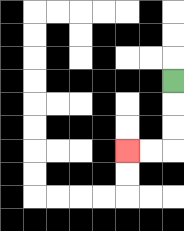{'start': '[7, 3]', 'end': '[5, 6]', 'path_directions': 'D,D,D,L,L', 'path_coordinates': '[[7, 3], [7, 4], [7, 5], [7, 6], [6, 6], [5, 6]]'}